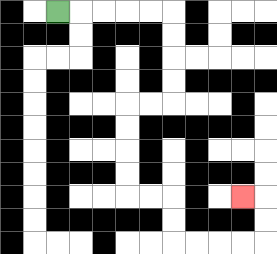{'start': '[2, 0]', 'end': '[10, 8]', 'path_directions': 'R,R,R,R,R,D,D,D,D,L,L,D,D,D,D,R,R,D,D,R,R,R,R,U,U,L', 'path_coordinates': '[[2, 0], [3, 0], [4, 0], [5, 0], [6, 0], [7, 0], [7, 1], [7, 2], [7, 3], [7, 4], [6, 4], [5, 4], [5, 5], [5, 6], [5, 7], [5, 8], [6, 8], [7, 8], [7, 9], [7, 10], [8, 10], [9, 10], [10, 10], [11, 10], [11, 9], [11, 8], [10, 8]]'}